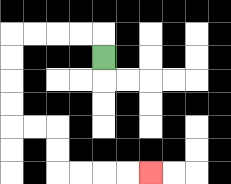{'start': '[4, 2]', 'end': '[6, 7]', 'path_directions': 'U,L,L,L,L,D,D,D,D,R,R,D,D,R,R,R,R', 'path_coordinates': '[[4, 2], [4, 1], [3, 1], [2, 1], [1, 1], [0, 1], [0, 2], [0, 3], [0, 4], [0, 5], [1, 5], [2, 5], [2, 6], [2, 7], [3, 7], [4, 7], [5, 7], [6, 7]]'}